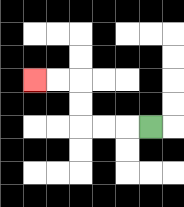{'start': '[6, 5]', 'end': '[1, 3]', 'path_directions': 'L,L,L,U,U,L,L', 'path_coordinates': '[[6, 5], [5, 5], [4, 5], [3, 5], [3, 4], [3, 3], [2, 3], [1, 3]]'}